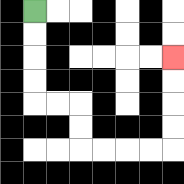{'start': '[1, 0]', 'end': '[7, 2]', 'path_directions': 'D,D,D,D,R,R,D,D,R,R,R,R,U,U,U,U', 'path_coordinates': '[[1, 0], [1, 1], [1, 2], [1, 3], [1, 4], [2, 4], [3, 4], [3, 5], [3, 6], [4, 6], [5, 6], [6, 6], [7, 6], [7, 5], [7, 4], [7, 3], [7, 2]]'}